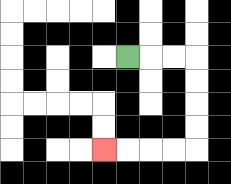{'start': '[5, 2]', 'end': '[4, 6]', 'path_directions': 'R,R,R,D,D,D,D,L,L,L,L', 'path_coordinates': '[[5, 2], [6, 2], [7, 2], [8, 2], [8, 3], [8, 4], [8, 5], [8, 6], [7, 6], [6, 6], [5, 6], [4, 6]]'}